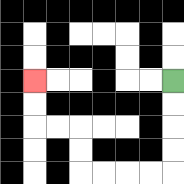{'start': '[7, 3]', 'end': '[1, 3]', 'path_directions': 'D,D,D,D,L,L,L,L,U,U,L,L,U,U', 'path_coordinates': '[[7, 3], [7, 4], [7, 5], [7, 6], [7, 7], [6, 7], [5, 7], [4, 7], [3, 7], [3, 6], [3, 5], [2, 5], [1, 5], [1, 4], [1, 3]]'}